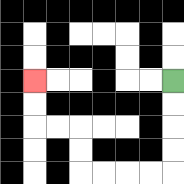{'start': '[7, 3]', 'end': '[1, 3]', 'path_directions': 'D,D,D,D,L,L,L,L,U,U,L,L,U,U', 'path_coordinates': '[[7, 3], [7, 4], [7, 5], [7, 6], [7, 7], [6, 7], [5, 7], [4, 7], [3, 7], [3, 6], [3, 5], [2, 5], [1, 5], [1, 4], [1, 3]]'}